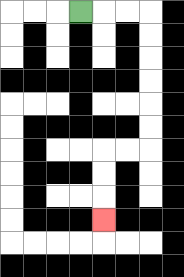{'start': '[3, 0]', 'end': '[4, 9]', 'path_directions': 'R,R,R,D,D,D,D,D,D,L,L,D,D,D', 'path_coordinates': '[[3, 0], [4, 0], [5, 0], [6, 0], [6, 1], [6, 2], [6, 3], [6, 4], [6, 5], [6, 6], [5, 6], [4, 6], [4, 7], [4, 8], [4, 9]]'}